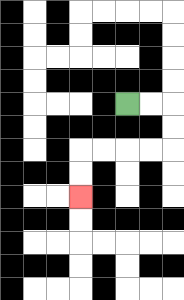{'start': '[5, 4]', 'end': '[3, 8]', 'path_directions': 'R,R,D,D,L,L,L,L,D,D', 'path_coordinates': '[[5, 4], [6, 4], [7, 4], [7, 5], [7, 6], [6, 6], [5, 6], [4, 6], [3, 6], [3, 7], [3, 8]]'}